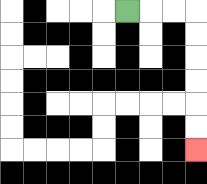{'start': '[5, 0]', 'end': '[8, 6]', 'path_directions': 'R,R,R,D,D,D,D,D,D', 'path_coordinates': '[[5, 0], [6, 0], [7, 0], [8, 0], [8, 1], [8, 2], [8, 3], [8, 4], [8, 5], [8, 6]]'}